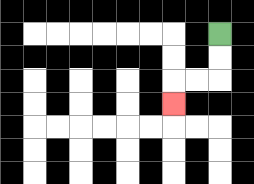{'start': '[9, 1]', 'end': '[7, 4]', 'path_directions': 'D,D,L,L,D', 'path_coordinates': '[[9, 1], [9, 2], [9, 3], [8, 3], [7, 3], [7, 4]]'}